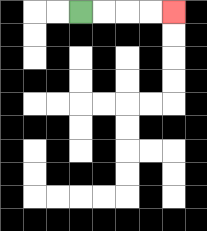{'start': '[3, 0]', 'end': '[7, 0]', 'path_directions': 'R,R,R,R', 'path_coordinates': '[[3, 0], [4, 0], [5, 0], [6, 0], [7, 0]]'}